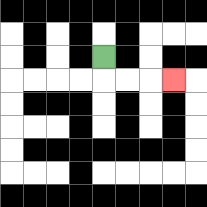{'start': '[4, 2]', 'end': '[7, 3]', 'path_directions': 'D,R,R,R', 'path_coordinates': '[[4, 2], [4, 3], [5, 3], [6, 3], [7, 3]]'}